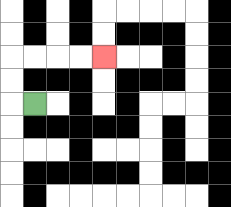{'start': '[1, 4]', 'end': '[4, 2]', 'path_directions': 'L,U,U,R,R,R,R', 'path_coordinates': '[[1, 4], [0, 4], [0, 3], [0, 2], [1, 2], [2, 2], [3, 2], [4, 2]]'}